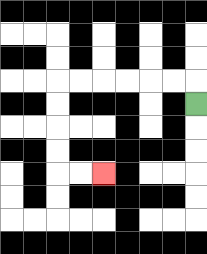{'start': '[8, 4]', 'end': '[4, 7]', 'path_directions': 'U,L,L,L,L,L,L,D,D,D,D,R,R', 'path_coordinates': '[[8, 4], [8, 3], [7, 3], [6, 3], [5, 3], [4, 3], [3, 3], [2, 3], [2, 4], [2, 5], [2, 6], [2, 7], [3, 7], [4, 7]]'}